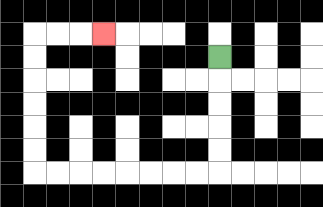{'start': '[9, 2]', 'end': '[4, 1]', 'path_directions': 'D,D,D,D,D,L,L,L,L,L,L,L,L,U,U,U,U,U,U,R,R,R', 'path_coordinates': '[[9, 2], [9, 3], [9, 4], [9, 5], [9, 6], [9, 7], [8, 7], [7, 7], [6, 7], [5, 7], [4, 7], [3, 7], [2, 7], [1, 7], [1, 6], [1, 5], [1, 4], [1, 3], [1, 2], [1, 1], [2, 1], [3, 1], [4, 1]]'}